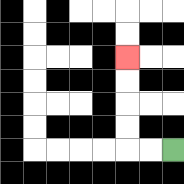{'start': '[7, 6]', 'end': '[5, 2]', 'path_directions': 'L,L,U,U,U,U', 'path_coordinates': '[[7, 6], [6, 6], [5, 6], [5, 5], [5, 4], [5, 3], [5, 2]]'}